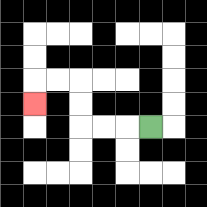{'start': '[6, 5]', 'end': '[1, 4]', 'path_directions': 'L,L,L,U,U,L,L,D', 'path_coordinates': '[[6, 5], [5, 5], [4, 5], [3, 5], [3, 4], [3, 3], [2, 3], [1, 3], [1, 4]]'}